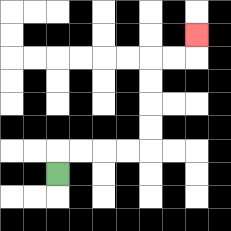{'start': '[2, 7]', 'end': '[8, 1]', 'path_directions': 'U,R,R,R,R,U,U,U,U,R,R,U', 'path_coordinates': '[[2, 7], [2, 6], [3, 6], [4, 6], [5, 6], [6, 6], [6, 5], [6, 4], [6, 3], [6, 2], [7, 2], [8, 2], [8, 1]]'}